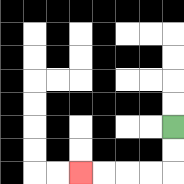{'start': '[7, 5]', 'end': '[3, 7]', 'path_directions': 'D,D,L,L,L,L', 'path_coordinates': '[[7, 5], [7, 6], [7, 7], [6, 7], [5, 7], [4, 7], [3, 7]]'}